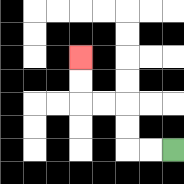{'start': '[7, 6]', 'end': '[3, 2]', 'path_directions': 'L,L,U,U,L,L,U,U', 'path_coordinates': '[[7, 6], [6, 6], [5, 6], [5, 5], [5, 4], [4, 4], [3, 4], [3, 3], [3, 2]]'}